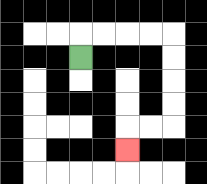{'start': '[3, 2]', 'end': '[5, 6]', 'path_directions': 'U,R,R,R,R,D,D,D,D,L,L,D', 'path_coordinates': '[[3, 2], [3, 1], [4, 1], [5, 1], [6, 1], [7, 1], [7, 2], [7, 3], [7, 4], [7, 5], [6, 5], [5, 5], [5, 6]]'}